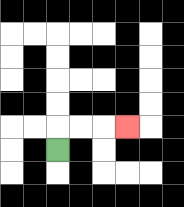{'start': '[2, 6]', 'end': '[5, 5]', 'path_directions': 'U,R,R,R', 'path_coordinates': '[[2, 6], [2, 5], [3, 5], [4, 5], [5, 5]]'}